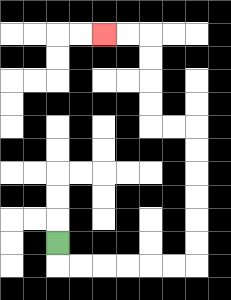{'start': '[2, 10]', 'end': '[4, 1]', 'path_directions': 'D,R,R,R,R,R,R,U,U,U,U,U,U,L,L,U,U,U,U,L,L', 'path_coordinates': '[[2, 10], [2, 11], [3, 11], [4, 11], [5, 11], [6, 11], [7, 11], [8, 11], [8, 10], [8, 9], [8, 8], [8, 7], [8, 6], [8, 5], [7, 5], [6, 5], [6, 4], [6, 3], [6, 2], [6, 1], [5, 1], [4, 1]]'}